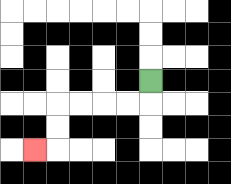{'start': '[6, 3]', 'end': '[1, 6]', 'path_directions': 'D,L,L,L,L,D,D,L', 'path_coordinates': '[[6, 3], [6, 4], [5, 4], [4, 4], [3, 4], [2, 4], [2, 5], [2, 6], [1, 6]]'}